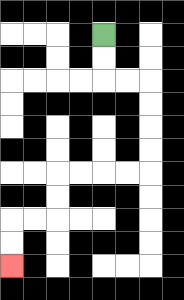{'start': '[4, 1]', 'end': '[0, 11]', 'path_directions': 'D,D,R,R,D,D,D,D,L,L,L,L,D,D,L,L,D,D', 'path_coordinates': '[[4, 1], [4, 2], [4, 3], [5, 3], [6, 3], [6, 4], [6, 5], [6, 6], [6, 7], [5, 7], [4, 7], [3, 7], [2, 7], [2, 8], [2, 9], [1, 9], [0, 9], [0, 10], [0, 11]]'}